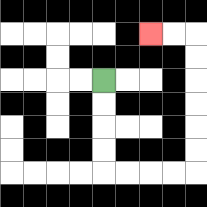{'start': '[4, 3]', 'end': '[6, 1]', 'path_directions': 'D,D,D,D,R,R,R,R,U,U,U,U,U,U,L,L', 'path_coordinates': '[[4, 3], [4, 4], [4, 5], [4, 6], [4, 7], [5, 7], [6, 7], [7, 7], [8, 7], [8, 6], [8, 5], [8, 4], [8, 3], [8, 2], [8, 1], [7, 1], [6, 1]]'}